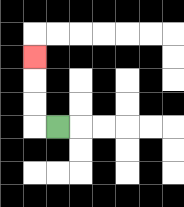{'start': '[2, 5]', 'end': '[1, 2]', 'path_directions': 'L,U,U,U', 'path_coordinates': '[[2, 5], [1, 5], [1, 4], [1, 3], [1, 2]]'}